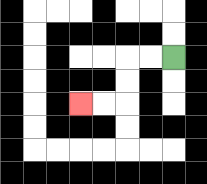{'start': '[7, 2]', 'end': '[3, 4]', 'path_directions': 'L,L,D,D,L,L', 'path_coordinates': '[[7, 2], [6, 2], [5, 2], [5, 3], [5, 4], [4, 4], [3, 4]]'}